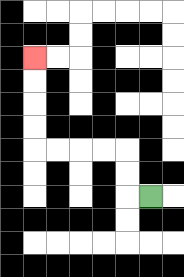{'start': '[6, 8]', 'end': '[1, 2]', 'path_directions': 'L,U,U,L,L,L,L,U,U,U,U', 'path_coordinates': '[[6, 8], [5, 8], [5, 7], [5, 6], [4, 6], [3, 6], [2, 6], [1, 6], [1, 5], [1, 4], [1, 3], [1, 2]]'}